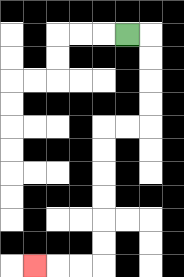{'start': '[5, 1]', 'end': '[1, 11]', 'path_directions': 'R,D,D,D,D,L,L,D,D,D,D,D,D,L,L,L', 'path_coordinates': '[[5, 1], [6, 1], [6, 2], [6, 3], [6, 4], [6, 5], [5, 5], [4, 5], [4, 6], [4, 7], [4, 8], [4, 9], [4, 10], [4, 11], [3, 11], [2, 11], [1, 11]]'}